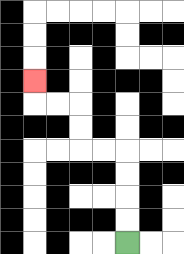{'start': '[5, 10]', 'end': '[1, 3]', 'path_directions': 'U,U,U,U,L,L,U,U,L,L,U', 'path_coordinates': '[[5, 10], [5, 9], [5, 8], [5, 7], [5, 6], [4, 6], [3, 6], [3, 5], [3, 4], [2, 4], [1, 4], [1, 3]]'}